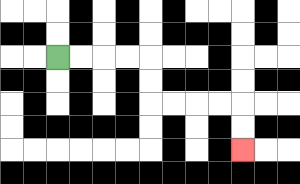{'start': '[2, 2]', 'end': '[10, 6]', 'path_directions': 'R,R,R,R,D,D,R,R,R,R,D,D', 'path_coordinates': '[[2, 2], [3, 2], [4, 2], [5, 2], [6, 2], [6, 3], [6, 4], [7, 4], [8, 4], [9, 4], [10, 4], [10, 5], [10, 6]]'}